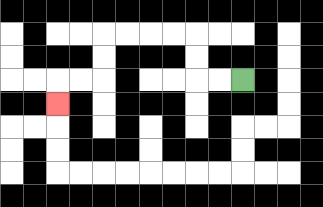{'start': '[10, 3]', 'end': '[2, 4]', 'path_directions': 'L,L,U,U,L,L,L,L,D,D,L,L,D', 'path_coordinates': '[[10, 3], [9, 3], [8, 3], [8, 2], [8, 1], [7, 1], [6, 1], [5, 1], [4, 1], [4, 2], [4, 3], [3, 3], [2, 3], [2, 4]]'}